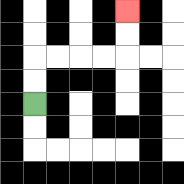{'start': '[1, 4]', 'end': '[5, 0]', 'path_directions': 'U,U,R,R,R,R,U,U', 'path_coordinates': '[[1, 4], [1, 3], [1, 2], [2, 2], [3, 2], [4, 2], [5, 2], [5, 1], [5, 0]]'}